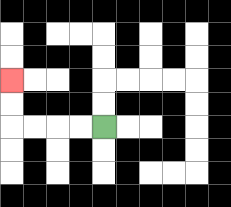{'start': '[4, 5]', 'end': '[0, 3]', 'path_directions': 'L,L,L,L,U,U', 'path_coordinates': '[[4, 5], [3, 5], [2, 5], [1, 5], [0, 5], [0, 4], [0, 3]]'}